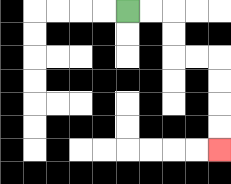{'start': '[5, 0]', 'end': '[9, 6]', 'path_directions': 'R,R,D,D,R,R,D,D,D,D', 'path_coordinates': '[[5, 0], [6, 0], [7, 0], [7, 1], [7, 2], [8, 2], [9, 2], [9, 3], [9, 4], [9, 5], [9, 6]]'}